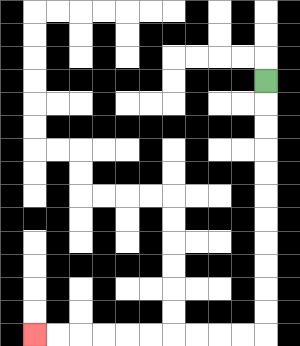{'start': '[11, 3]', 'end': '[1, 14]', 'path_directions': 'D,D,D,D,D,D,D,D,D,D,D,L,L,L,L,L,L,L,L,L,L', 'path_coordinates': '[[11, 3], [11, 4], [11, 5], [11, 6], [11, 7], [11, 8], [11, 9], [11, 10], [11, 11], [11, 12], [11, 13], [11, 14], [10, 14], [9, 14], [8, 14], [7, 14], [6, 14], [5, 14], [4, 14], [3, 14], [2, 14], [1, 14]]'}